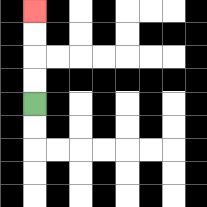{'start': '[1, 4]', 'end': '[1, 0]', 'path_directions': 'U,U,U,U', 'path_coordinates': '[[1, 4], [1, 3], [1, 2], [1, 1], [1, 0]]'}